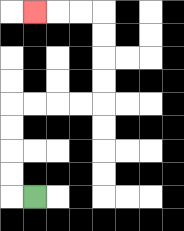{'start': '[1, 8]', 'end': '[1, 0]', 'path_directions': 'L,U,U,U,U,R,R,R,R,U,U,U,U,L,L,L', 'path_coordinates': '[[1, 8], [0, 8], [0, 7], [0, 6], [0, 5], [0, 4], [1, 4], [2, 4], [3, 4], [4, 4], [4, 3], [4, 2], [4, 1], [4, 0], [3, 0], [2, 0], [1, 0]]'}